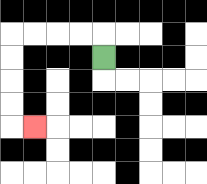{'start': '[4, 2]', 'end': '[1, 5]', 'path_directions': 'U,L,L,L,L,D,D,D,D,R', 'path_coordinates': '[[4, 2], [4, 1], [3, 1], [2, 1], [1, 1], [0, 1], [0, 2], [0, 3], [0, 4], [0, 5], [1, 5]]'}